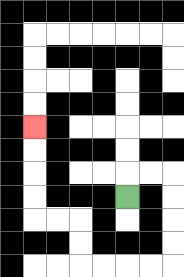{'start': '[5, 8]', 'end': '[1, 5]', 'path_directions': 'U,R,R,D,D,D,D,L,L,L,L,U,U,L,L,U,U,U,U', 'path_coordinates': '[[5, 8], [5, 7], [6, 7], [7, 7], [7, 8], [7, 9], [7, 10], [7, 11], [6, 11], [5, 11], [4, 11], [3, 11], [3, 10], [3, 9], [2, 9], [1, 9], [1, 8], [1, 7], [1, 6], [1, 5]]'}